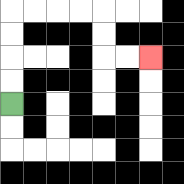{'start': '[0, 4]', 'end': '[6, 2]', 'path_directions': 'U,U,U,U,R,R,R,R,D,D,R,R', 'path_coordinates': '[[0, 4], [0, 3], [0, 2], [0, 1], [0, 0], [1, 0], [2, 0], [3, 0], [4, 0], [4, 1], [4, 2], [5, 2], [6, 2]]'}